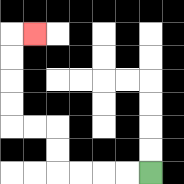{'start': '[6, 7]', 'end': '[1, 1]', 'path_directions': 'L,L,L,L,U,U,L,L,U,U,U,U,R', 'path_coordinates': '[[6, 7], [5, 7], [4, 7], [3, 7], [2, 7], [2, 6], [2, 5], [1, 5], [0, 5], [0, 4], [0, 3], [0, 2], [0, 1], [1, 1]]'}